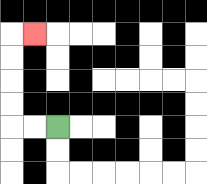{'start': '[2, 5]', 'end': '[1, 1]', 'path_directions': 'L,L,U,U,U,U,R', 'path_coordinates': '[[2, 5], [1, 5], [0, 5], [0, 4], [0, 3], [0, 2], [0, 1], [1, 1]]'}